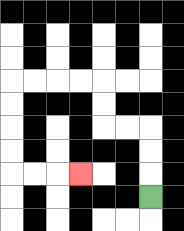{'start': '[6, 8]', 'end': '[3, 7]', 'path_directions': 'U,U,U,L,L,U,U,L,L,L,L,D,D,D,D,R,R,R', 'path_coordinates': '[[6, 8], [6, 7], [6, 6], [6, 5], [5, 5], [4, 5], [4, 4], [4, 3], [3, 3], [2, 3], [1, 3], [0, 3], [0, 4], [0, 5], [0, 6], [0, 7], [1, 7], [2, 7], [3, 7]]'}